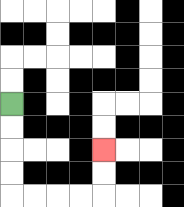{'start': '[0, 4]', 'end': '[4, 6]', 'path_directions': 'D,D,D,D,R,R,R,R,U,U', 'path_coordinates': '[[0, 4], [0, 5], [0, 6], [0, 7], [0, 8], [1, 8], [2, 8], [3, 8], [4, 8], [4, 7], [4, 6]]'}